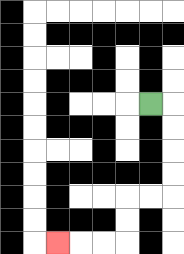{'start': '[6, 4]', 'end': '[2, 10]', 'path_directions': 'R,D,D,D,D,L,L,D,D,L,L,L', 'path_coordinates': '[[6, 4], [7, 4], [7, 5], [7, 6], [7, 7], [7, 8], [6, 8], [5, 8], [5, 9], [5, 10], [4, 10], [3, 10], [2, 10]]'}